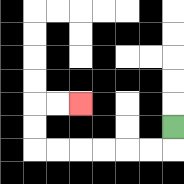{'start': '[7, 5]', 'end': '[3, 4]', 'path_directions': 'D,L,L,L,L,L,L,U,U,R,R', 'path_coordinates': '[[7, 5], [7, 6], [6, 6], [5, 6], [4, 6], [3, 6], [2, 6], [1, 6], [1, 5], [1, 4], [2, 4], [3, 4]]'}